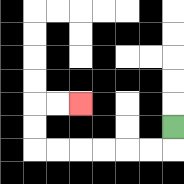{'start': '[7, 5]', 'end': '[3, 4]', 'path_directions': 'D,L,L,L,L,L,L,U,U,R,R', 'path_coordinates': '[[7, 5], [7, 6], [6, 6], [5, 6], [4, 6], [3, 6], [2, 6], [1, 6], [1, 5], [1, 4], [2, 4], [3, 4]]'}